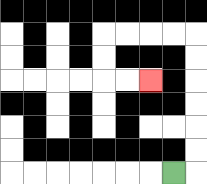{'start': '[7, 7]', 'end': '[6, 3]', 'path_directions': 'R,U,U,U,U,U,U,L,L,L,L,D,D,R,R', 'path_coordinates': '[[7, 7], [8, 7], [8, 6], [8, 5], [8, 4], [8, 3], [8, 2], [8, 1], [7, 1], [6, 1], [5, 1], [4, 1], [4, 2], [4, 3], [5, 3], [6, 3]]'}